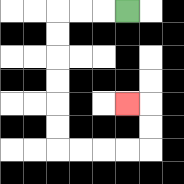{'start': '[5, 0]', 'end': '[5, 4]', 'path_directions': 'L,L,L,D,D,D,D,D,D,R,R,R,R,U,U,L', 'path_coordinates': '[[5, 0], [4, 0], [3, 0], [2, 0], [2, 1], [2, 2], [2, 3], [2, 4], [2, 5], [2, 6], [3, 6], [4, 6], [5, 6], [6, 6], [6, 5], [6, 4], [5, 4]]'}